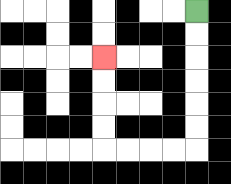{'start': '[8, 0]', 'end': '[4, 2]', 'path_directions': 'D,D,D,D,D,D,L,L,L,L,U,U,U,U', 'path_coordinates': '[[8, 0], [8, 1], [8, 2], [8, 3], [8, 4], [8, 5], [8, 6], [7, 6], [6, 6], [5, 6], [4, 6], [4, 5], [4, 4], [4, 3], [4, 2]]'}